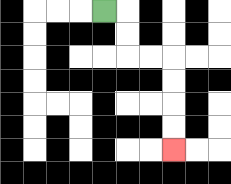{'start': '[4, 0]', 'end': '[7, 6]', 'path_directions': 'R,D,D,R,R,D,D,D,D', 'path_coordinates': '[[4, 0], [5, 0], [5, 1], [5, 2], [6, 2], [7, 2], [7, 3], [7, 4], [7, 5], [7, 6]]'}